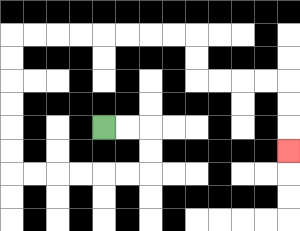{'start': '[4, 5]', 'end': '[12, 6]', 'path_directions': 'R,R,D,D,L,L,L,L,L,L,U,U,U,U,U,U,R,R,R,R,R,R,R,R,D,D,R,R,R,R,D,D,D', 'path_coordinates': '[[4, 5], [5, 5], [6, 5], [6, 6], [6, 7], [5, 7], [4, 7], [3, 7], [2, 7], [1, 7], [0, 7], [0, 6], [0, 5], [0, 4], [0, 3], [0, 2], [0, 1], [1, 1], [2, 1], [3, 1], [4, 1], [5, 1], [6, 1], [7, 1], [8, 1], [8, 2], [8, 3], [9, 3], [10, 3], [11, 3], [12, 3], [12, 4], [12, 5], [12, 6]]'}